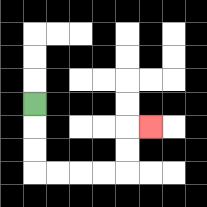{'start': '[1, 4]', 'end': '[6, 5]', 'path_directions': 'D,D,D,R,R,R,R,U,U,R', 'path_coordinates': '[[1, 4], [1, 5], [1, 6], [1, 7], [2, 7], [3, 7], [4, 7], [5, 7], [5, 6], [5, 5], [6, 5]]'}